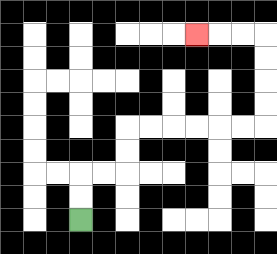{'start': '[3, 9]', 'end': '[8, 1]', 'path_directions': 'U,U,R,R,U,U,R,R,R,R,R,R,U,U,U,U,L,L,L', 'path_coordinates': '[[3, 9], [3, 8], [3, 7], [4, 7], [5, 7], [5, 6], [5, 5], [6, 5], [7, 5], [8, 5], [9, 5], [10, 5], [11, 5], [11, 4], [11, 3], [11, 2], [11, 1], [10, 1], [9, 1], [8, 1]]'}